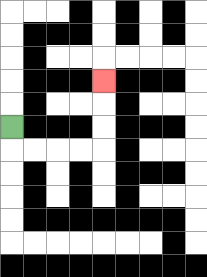{'start': '[0, 5]', 'end': '[4, 3]', 'path_directions': 'D,R,R,R,R,U,U,U', 'path_coordinates': '[[0, 5], [0, 6], [1, 6], [2, 6], [3, 6], [4, 6], [4, 5], [4, 4], [4, 3]]'}